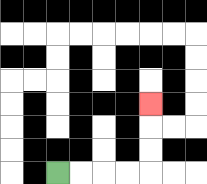{'start': '[2, 7]', 'end': '[6, 4]', 'path_directions': 'R,R,R,R,U,U,U', 'path_coordinates': '[[2, 7], [3, 7], [4, 7], [5, 7], [6, 7], [6, 6], [6, 5], [6, 4]]'}